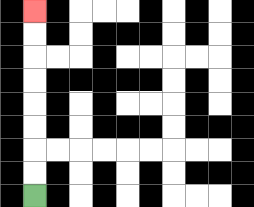{'start': '[1, 8]', 'end': '[1, 0]', 'path_directions': 'U,U,U,U,U,U,U,U', 'path_coordinates': '[[1, 8], [1, 7], [1, 6], [1, 5], [1, 4], [1, 3], [1, 2], [1, 1], [1, 0]]'}